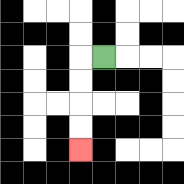{'start': '[4, 2]', 'end': '[3, 6]', 'path_directions': 'L,D,D,D,D', 'path_coordinates': '[[4, 2], [3, 2], [3, 3], [3, 4], [3, 5], [3, 6]]'}